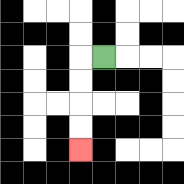{'start': '[4, 2]', 'end': '[3, 6]', 'path_directions': 'L,D,D,D,D', 'path_coordinates': '[[4, 2], [3, 2], [3, 3], [3, 4], [3, 5], [3, 6]]'}